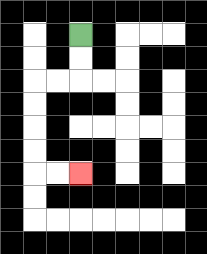{'start': '[3, 1]', 'end': '[3, 7]', 'path_directions': 'D,D,L,L,D,D,D,D,R,R', 'path_coordinates': '[[3, 1], [3, 2], [3, 3], [2, 3], [1, 3], [1, 4], [1, 5], [1, 6], [1, 7], [2, 7], [3, 7]]'}